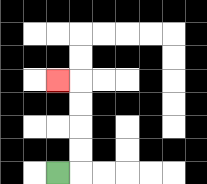{'start': '[2, 7]', 'end': '[2, 3]', 'path_directions': 'R,U,U,U,U,L', 'path_coordinates': '[[2, 7], [3, 7], [3, 6], [3, 5], [3, 4], [3, 3], [2, 3]]'}